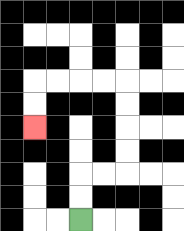{'start': '[3, 9]', 'end': '[1, 5]', 'path_directions': 'U,U,R,R,U,U,U,U,L,L,L,L,D,D', 'path_coordinates': '[[3, 9], [3, 8], [3, 7], [4, 7], [5, 7], [5, 6], [5, 5], [5, 4], [5, 3], [4, 3], [3, 3], [2, 3], [1, 3], [1, 4], [1, 5]]'}